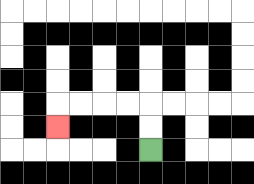{'start': '[6, 6]', 'end': '[2, 5]', 'path_directions': 'U,U,L,L,L,L,D', 'path_coordinates': '[[6, 6], [6, 5], [6, 4], [5, 4], [4, 4], [3, 4], [2, 4], [2, 5]]'}